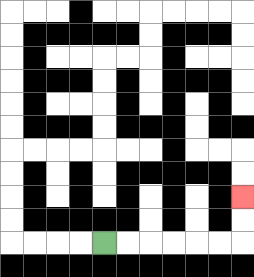{'start': '[4, 10]', 'end': '[10, 8]', 'path_directions': 'R,R,R,R,R,R,U,U', 'path_coordinates': '[[4, 10], [5, 10], [6, 10], [7, 10], [8, 10], [9, 10], [10, 10], [10, 9], [10, 8]]'}